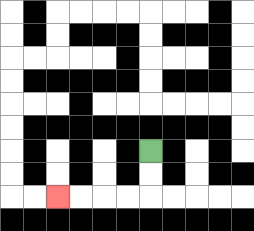{'start': '[6, 6]', 'end': '[2, 8]', 'path_directions': 'D,D,L,L,L,L', 'path_coordinates': '[[6, 6], [6, 7], [6, 8], [5, 8], [4, 8], [3, 8], [2, 8]]'}